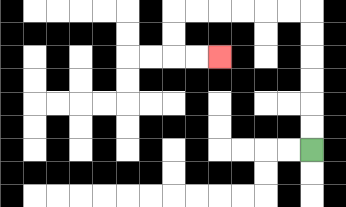{'start': '[13, 6]', 'end': '[9, 2]', 'path_directions': 'U,U,U,U,U,U,L,L,L,L,L,L,D,D,R,R', 'path_coordinates': '[[13, 6], [13, 5], [13, 4], [13, 3], [13, 2], [13, 1], [13, 0], [12, 0], [11, 0], [10, 0], [9, 0], [8, 0], [7, 0], [7, 1], [7, 2], [8, 2], [9, 2]]'}